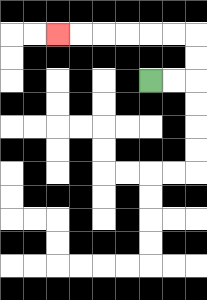{'start': '[6, 3]', 'end': '[2, 1]', 'path_directions': 'R,R,U,U,L,L,L,L,L,L', 'path_coordinates': '[[6, 3], [7, 3], [8, 3], [8, 2], [8, 1], [7, 1], [6, 1], [5, 1], [4, 1], [3, 1], [2, 1]]'}